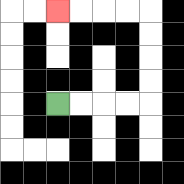{'start': '[2, 4]', 'end': '[2, 0]', 'path_directions': 'R,R,R,R,U,U,U,U,L,L,L,L', 'path_coordinates': '[[2, 4], [3, 4], [4, 4], [5, 4], [6, 4], [6, 3], [6, 2], [6, 1], [6, 0], [5, 0], [4, 0], [3, 0], [2, 0]]'}